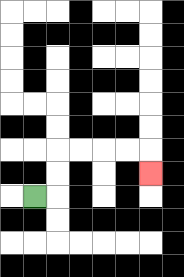{'start': '[1, 8]', 'end': '[6, 7]', 'path_directions': 'R,U,U,R,R,R,R,D', 'path_coordinates': '[[1, 8], [2, 8], [2, 7], [2, 6], [3, 6], [4, 6], [5, 6], [6, 6], [6, 7]]'}